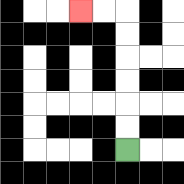{'start': '[5, 6]', 'end': '[3, 0]', 'path_directions': 'U,U,U,U,U,U,L,L', 'path_coordinates': '[[5, 6], [5, 5], [5, 4], [5, 3], [5, 2], [5, 1], [5, 0], [4, 0], [3, 0]]'}